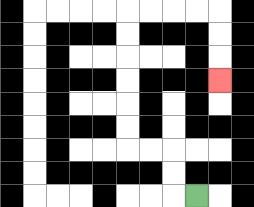{'start': '[8, 8]', 'end': '[9, 3]', 'path_directions': 'L,U,U,L,L,U,U,U,U,U,U,R,R,R,R,D,D,D', 'path_coordinates': '[[8, 8], [7, 8], [7, 7], [7, 6], [6, 6], [5, 6], [5, 5], [5, 4], [5, 3], [5, 2], [5, 1], [5, 0], [6, 0], [7, 0], [8, 0], [9, 0], [9, 1], [9, 2], [9, 3]]'}